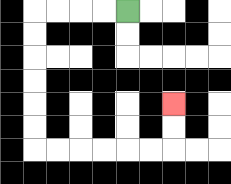{'start': '[5, 0]', 'end': '[7, 4]', 'path_directions': 'L,L,L,L,D,D,D,D,D,D,R,R,R,R,R,R,U,U', 'path_coordinates': '[[5, 0], [4, 0], [3, 0], [2, 0], [1, 0], [1, 1], [1, 2], [1, 3], [1, 4], [1, 5], [1, 6], [2, 6], [3, 6], [4, 6], [5, 6], [6, 6], [7, 6], [7, 5], [7, 4]]'}